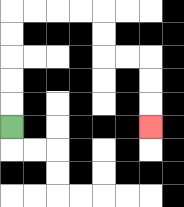{'start': '[0, 5]', 'end': '[6, 5]', 'path_directions': 'U,U,U,U,U,R,R,R,R,D,D,R,R,D,D,D', 'path_coordinates': '[[0, 5], [0, 4], [0, 3], [0, 2], [0, 1], [0, 0], [1, 0], [2, 0], [3, 0], [4, 0], [4, 1], [4, 2], [5, 2], [6, 2], [6, 3], [6, 4], [6, 5]]'}